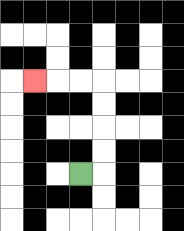{'start': '[3, 7]', 'end': '[1, 3]', 'path_directions': 'R,U,U,U,U,L,L,L', 'path_coordinates': '[[3, 7], [4, 7], [4, 6], [4, 5], [4, 4], [4, 3], [3, 3], [2, 3], [1, 3]]'}